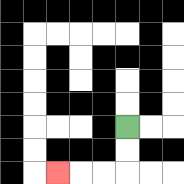{'start': '[5, 5]', 'end': '[2, 7]', 'path_directions': 'D,D,L,L,L', 'path_coordinates': '[[5, 5], [5, 6], [5, 7], [4, 7], [3, 7], [2, 7]]'}